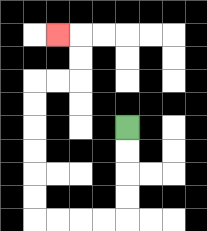{'start': '[5, 5]', 'end': '[2, 1]', 'path_directions': 'D,D,D,D,L,L,L,L,U,U,U,U,U,U,R,R,U,U,L', 'path_coordinates': '[[5, 5], [5, 6], [5, 7], [5, 8], [5, 9], [4, 9], [3, 9], [2, 9], [1, 9], [1, 8], [1, 7], [1, 6], [1, 5], [1, 4], [1, 3], [2, 3], [3, 3], [3, 2], [3, 1], [2, 1]]'}